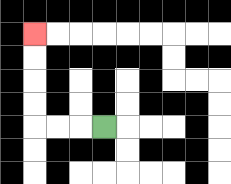{'start': '[4, 5]', 'end': '[1, 1]', 'path_directions': 'L,L,L,U,U,U,U', 'path_coordinates': '[[4, 5], [3, 5], [2, 5], [1, 5], [1, 4], [1, 3], [1, 2], [1, 1]]'}